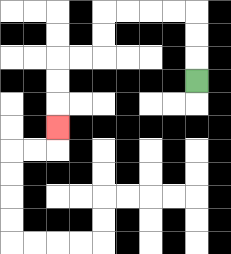{'start': '[8, 3]', 'end': '[2, 5]', 'path_directions': 'U,U,U,L,L,L,L,D,D,L,L,D,D,D', 'path_coordinates': '[[8, 3], [8, 2], [8, 1], [8, 0], [7, 0], [6, 0], [5, 0], [4, 0], [4, 1], [4, 2], [3, 2], [2, 2], [2, 3], [2, 4], [2, 5]]'}